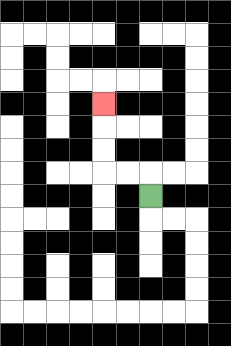{'start': '[6, 8]', 'end': '[4, 4]', 'path_directions': 'U,L,L,U,U,U', 'path_coordinates': '[[6, 8], [6, 7], [5, 7], [4, 7], [4, 6], [4, 5], [4, 4]]'}